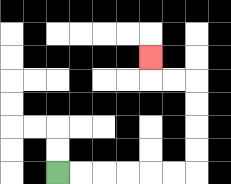{'start': '[2, 7]', 'end': '[6, 2]', 'path_directions': 'R,R,R,R,R,R,U,U,U,U,L,L,U', 'path_coordinates': '[[2, 7], [3, 7], [4, 7], [5, 7], [6, 7], [7, 7], [8, 7], [8, 6], [8, 5], [8, 4], [8, 3], [7, 3], [6, 3], [6, 2]]'}